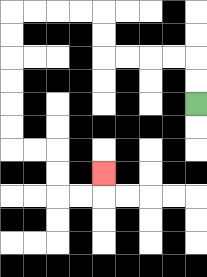{'start': '[8, 4]', 'end': '[4, 7]', 'path_directions': 'U,U,L,L,L,L,U,U,L,L,L,L,D,D,D,D,D,D,R,R,D,D,R,R,U', 'path_coordinates': '[[8, 4], [8, 3], [8, 2], [7, 2], [6, 2], [5, 2], [4, 2], [4, 1], [4, 0], [3, 0], [2, 0], [1, 0], [0, 0], [0, 1], [0, 2], [0, 3], [0, 4], [0, 5], [0, 6], [1, 6], [2, 6], [2, 7], [2, 8], [3, 8], [4, 8], [4, 7]]'}